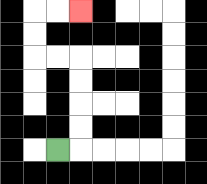{'start': '[2, 6]', 'end': '[3, 0]', 'path_directions': 'R,U,U,U,U,L,L,U,U,R,R', 'path_coordinates': '[[2, 6], [3, 6], [3, 5], [3, 4], [3, 3], [3, 2], [2, 2], [1, 2], [1, 1], [1, 0], [2, 0], [3, 0]]'}